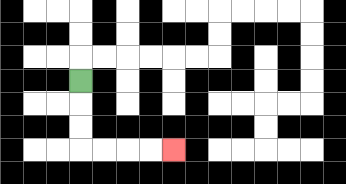{'start': '[3, 3]', 'end': '[7, 6]', 'path_directions': 'D,D,D,R,R,R,R', 'path_coordinates': '[[3, 3], [3, 4], [3, 5], [3, 6], [4, 6], [5, 6], [6, 6], [7, 6]]'}